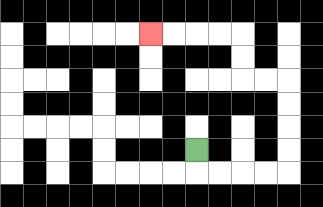{'start': '[8, 6]', 'end': '[6, 1]', 'path_directions': 'D,R,R,R,R,U,U,U,U,L,L,U,U,L,L,L,L', 'path_coordinates': '[[8, 6], [8, 7], [9, 7], [10, 7], [11, 7], [12, 7], [12, 6], [12, 5], [12, 4], [12, 3], [11, 3], [10, 3], [10, 2], [10, 1], [9, 1], [8, 1], [7, 1], [6, 1]]'}